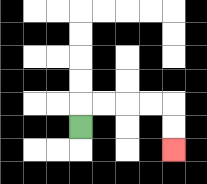{'start': '[3, 5]', 'end': '[7, 6]', 'path_directions': 'U,R,R,R,R,D,D', 'path_coordinates': '[[3, 5], [3, 4], [4, 4], [5, 4], [6, 4], [7, 4], [7, 5], [7, 6]]'}